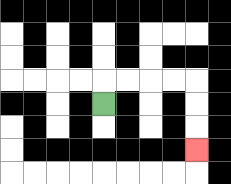{'start': '[4, 4]', 'end': '[8, 6]', 'path_directions': 'U,R,R,R,R,D,D,D', 'path_coordinates': '[[4, 4], [4, 3], [5, 3], [6, 3], [7, 3], [8, 3], [8, 4], [8, 5], [8, 6]]'}